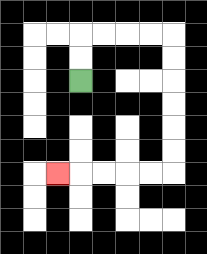{'start': '[3, 3]', 'end': '[2, 7]', 'path_directions': 'U,U,R,R,R,R,D,D,D,D,D,D,L,L,L,L,L', 'path_coordinates': '[[3, 3], [3, 2], [3, 1], [4, 1], [5, 1], [6, 1], [7, 1], [7, 2], [7, 3], [7, 4], [7, 5], [7, 6], [7, 7], [6, 7], [5, 7], [4, 7], [3, 7], [2, 7]]'}